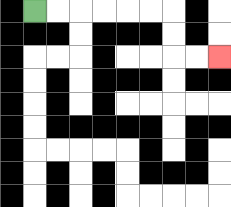{'start': '[1, 0]', 'end': '[9, 2]', 'path_directions': 'R,R,R,R,R,R,D,D,R,R', 'path_coordinates': '[[1, 0], [2, 0], [3, 0], [4, 0], [5, 0], [6, 0], [7, 0], [7, 1], [7, 2], [8, 2], [9, 2]]'}